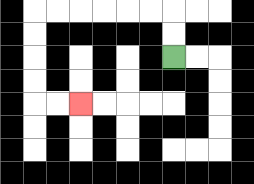{'start': '[7, 2]', 'end': '[3, 4]', 'path_directions': 'U,U,L,L,L,L,L,L,D,D,D,D,R,R', 'path_coordinates': '[[7, 2], [7, 1], [7, 0], [6, 0], [5, 0], [4, 0], [3, 0], [2, 0], [1, 0], [1, 1], [1, 2], [1, 3], [1, 4], [2, 4], [3, 4]]'}